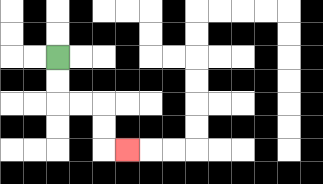{'start': '[2, 2]', 'end': '[5, 6]', 'path_directions': 'D,D,R,R,D,D,R', 'path_coordinates': '[[2, 2], [2, 3], [2, 4], [3, 4], [4, 4], [4, 5], [4, 6], [5, 6]]'}